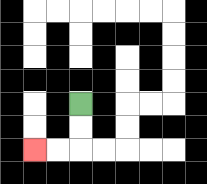{'start': '[3, 4]', 'end': '[1, 6]', 'path_directions': 'D,D,L,L', 'path_coordinates': '[[3, 4], [3, 5], [3, 6], [2, 6], [1, 6]]'}